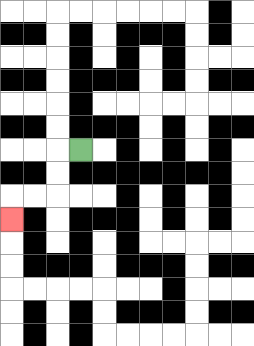{'start': '[3, 6]', 'end': '[0, 9]', 'path_directions': 'L,D,D,L,L,D', 'path_coordinates': '[[3, 6], [2, 6], [2, 7], [2, 8], [1, 8], [0, 8], [0, 9]]'}